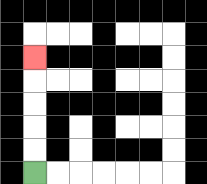{'start': '[1, 7]', 'end': '[1, 2]', 'path_directions': 'U,U,U,U,U', 'path_coordinates': '[[1, 7], [1, 6], [1, 5], [1, 4], [1, 3], [1, 2]]'}